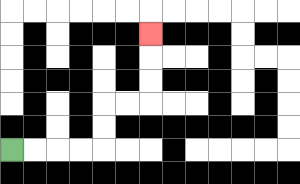{'start': '[0, 6]', 'end': '[6, 1]', 'path_directions': 'R,R,R,R,U,U,R,R,U,U,U', 'path_coordinates': '[[0, 6], [1, 6], [2, 6], [3, 6], [4, 6], [4, 5], [4, 4], [5, 4], [6, 4], [6, 3], [6, 2], [6, 1]]'}